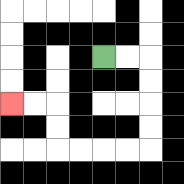{'start': '[4, 2]', 'end': '[0, 4]', 'path_directions': 'R,R,D,D,D,D,L,L,L,L,U,U,L,L', 'path_coordinates': '[[4, 2], [5, 2], [6, 2], [6, 3], [6, 4], [6, 5], [6, 6], [5, 6], [4, 6], [3, 6], [2, 6], [2, 5], [2, 4], [1, 4], [0, 4]]'}